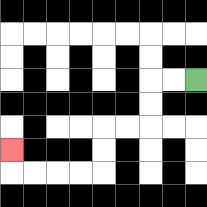{'start': '[8, 3]', 'end': '[0, 6]', 'path_directions': 'L,L,D,D,L,L,D,D,L,L,L,L,U', 'path_coordinates': '[[8, 3], [7, 3], [6, 3], [6, 4], [6, 5], [5, 5], [4, 5], [4, 6], [4, 7], [3, 7], [2, 7], [1, 7], [0, 7], [0, 6]]'}